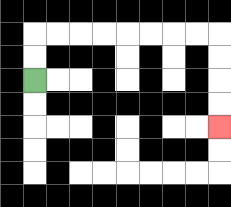{'start': '[1, 3]', 'end': '[9, 5]', 'path_directions': 'U,U,R,R,R,R,R,R,R,R,D,D,D,D', 'path_coordinates': '[[1, 3], [1, 2], [1, 1], [2, 1], [3, 1], [4, 1], [5, 1], [6, 1], [7, 1], [8, 1], [9, 1], [9, 2], [9, 3], [9, 4], [9, 5]]'}